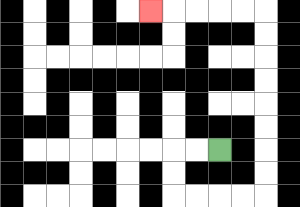{'start': '[9, 6]', 'end': '[6, 0]', 'path_directions': 'L,L,D,D,R,R,R,R,U,U,U,U,U,U,U,U,L,L,L,L,L', 'path_coordinates': '[[9, 6], [8, 6], [7, 6], [7, 7], [7, 8], [8, 8], [9, 8], [10, 8], [11, 8], [11, 7], [11, 6], [11, 5], [11, 4], [11, 3], [11, 2], [11, 1], [11, 0], [10, 0], [9, 0], [8, 0], [7, 0], [6, 0]]'}